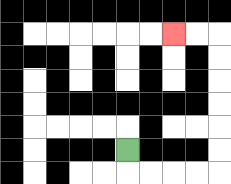{'start': '[5, 6]', 'end': '[7, 1]', 'path_directions': 'D,R,R,R,R,U,U,U,U,U,U,L,L', 'path_coordinates': '[[5, 6], [5, 7], [6, 7], [7, 7], [8, 7], [9, 7], [9, 6], [9, 5], [9, 4], [9, 3], [9, 2], [9, 1], [8, 1], [7, 1]]'}